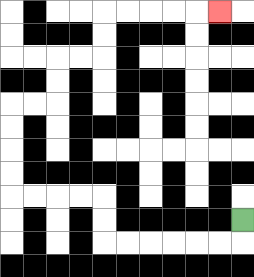{'start': '[10, 9]', 'end': '[9, 0]', 'path_directions': 'D,L,L,L,L,L,L,U,U,L,L,L,L,U,U,U,U,R,R,U,U,R,R,U,U,R,R,R,R,R', 'path_coordinates': '[[10, 9], [10, 10], [9, 10], [8, 10], [7, 10], [6, 10], [5, 10], [4, 10], [4, 9], [4, 8], [3, 8], [2, 8], [1, 8], [0, 8], [0, 7], [0, 6], [0, 5], [0, 4], [1, 4], [2, 4], [2, 3], [2, 2], [3, 2], [4, 2], [4, 1], [4, 0], [5, 0], [6, 0], [7, 0], [8, 0], [9, 0]]'}